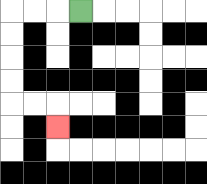{'start': '[3, 0]', 'end': '[2, 5]', 'path_directions': 'L,L,L,D,D,D,D,R,R,D', 'path_coordinates': '[[3, 0], [2, 0], [1, 0], [0, 0], [0, 1], [0, 2], [0, 3], [0, 4], [1, 4], [2, 4], [2, 5]]'}